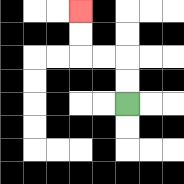{'start': '[5, 4]', 'end': '[3, 0]', 'path_directions': 'U,U,L,L,U,U', 'path_coordinates': '[[5, 4], [5, 3], [5, 2], [4, 2], [3, 2], [3, 1], [3, 0]]'}